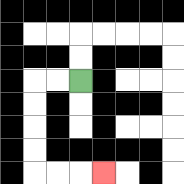{'start': '[3, 3]', 'end': '[4, 7]', 'path_directions': 'L,L,D,D,D,D,R,R,R', 'path_coordinates': '[[3, 3], [2, 3], [1, 3], [1, 4], [1, 5], [1, 6], [1, 7], [2, 7], [3, 7], [4, 7]]'}